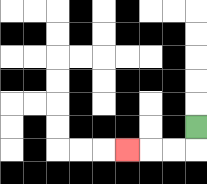{'start': '[8, 5]', 'end': '[5, 6]', 'path_directions': 'D,L,L,L', 'path_coordinates': '[[8, 5], [8, 6], [7, 6], [6, 6], [5, 6]]'}